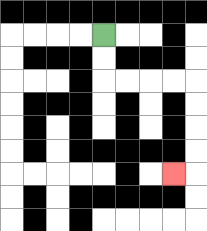{'start': '[4, 1]', 'end': '[7, 7]', 'path_directions': 'D,D,R,R,R,R,D,D,D,D,L', 'path_coordinates': '[[4, 1], [4, 2], [4, 3], [5, 3], [6, 3], [7, 3], [8, 3], [8, 4], [8, 5], [8, 6], [8, 7], [7, 7]]'}